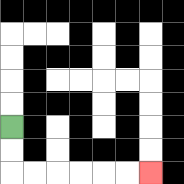{'start': '[0, 5]', 'end': '[6, 7]', 'path_directions': 'D,D,R,R,R,R,R,R', 'path_coordinates': '[[0, 5], [0, 6], [0, 7], [1, 7], [2, 7], [3, 7], [4, 7], [5, 7], [6, 7]]'}